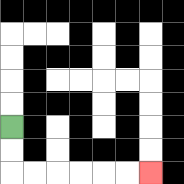{'start': '[0, 5]', 'end': '[6, 7]', 'path_directions': 'D,D,R,R,R,R,R,R', 'path_coordinates': '[[0, 5], [0, 6], [0, 7], [1, 7], [2, 7], [3, 7], [4, 7], [5, 7], [6, 7]]'}